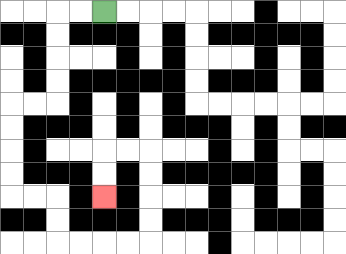{'start': '[4, 0]', 'end': '[4, 8]', 'path_directions': 'L,L,D,D,D,D,L,L,D,D,D,D,R,R,D,D,R,R,R,R,U,U,U,U,L,L,D,D', 'path_coordinates': '[[4, 0], [3, 0], [2, 0], [2, 1], [2, 2], [2, 3], [2, 4], [1, 4], [0, 4], [0, 5], [0, 6], [0, 7], [0, 8], [1, 8], [2, 8], [2, 9], [2, 10], [3, 10], [4, 10], [5, 10], [6, 10], [6, 9], [6, 8], [6, 7], [6, 6], [5, 6], [4, 6], [4, 7], [4, 8]]'}